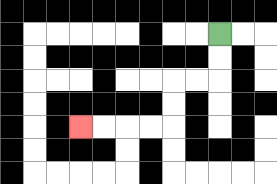{'start': '[9, 1]', 'end': '[3, 5]', 'path_directions': 'D,D,L,L,D,D,L,L,L,L', 'path_coordinates': '[[9, 1], [9, 2], [9, 3], [8, 3], [7, 3], [7, 4], [7, 5], [6, 5], [5, 5], [4, 5], [3, 5]]'}